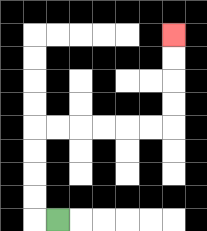{'start': '[2, 9]', 'end': '[7, 1]', 'path_directions': 'L,U,U,U,U,R,R,R,R,R,R,U,U,U,U', 'path_coordinates': '[[2, 9], [1, 9], [1, 8], [1, 7], [1, 6], [1, 5], [2, 5], [3, 5], [4, 5], [5, 5], [6, 5], [7, 5], [7, 4], [7, 3], [7, 2], [7, 1]]'}